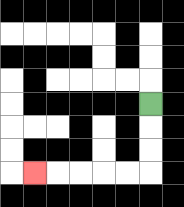{'start': '[6, 4]', 'end': '[1, 7]', 'path_directions': 'D,D,D,L,L,L,L,L', 'path_coordinates': '[[6, 4], [6, 5], [6, 6], [6, 7], [5, 7], [4, 7], [3, 7], [2, 7], [1, 7]]'}